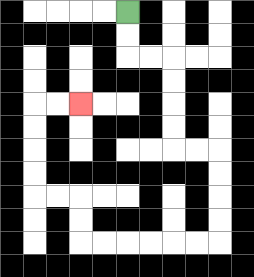{'start': '[5, 0]', 'end': '[3, 4]', 'path_directions': 'D,D,R,R,D,D,D,D,R,R,D,D,D,D,L,L,L,L,L,L,U,U,L,L,U,U,U,U,R,R', 'path_coordinates': '[[5, 0], [5, 1], [5, 2], [6, 2], [7, 2], [7, 3], [7, 4], [7, 5], [7, 6], [8, 6], [9, 6], [9, 7], [9, 8], [9, 9], [9, 10], [8, 10], [7, 10], [6, 10], [5, 10], [4, 10], [3, 10], [3, 9], [3, 8], [2, 8], [1, 8], [1, 7], [1, 6], [1, 5], [1, 4], [2, 4], [3, 4]]'}